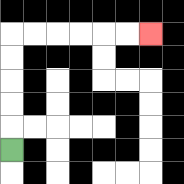{'start': '[0, 6]', 'end': '[6, 1]', 'path_directions': 'U,U,U,U,U,R,R,R,R,R,R', 'path_coordinates': '[[0, 6], [0, 5], [0, 4], [0, 3], [0, 2], [0, 1], [1, 1], [2, 1], [3, 1], [4, 1], [5, 1], [6, 1]]'}